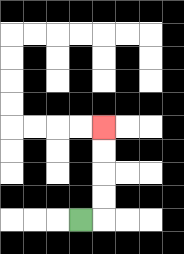{'start': '[3, 9]', 'end': '[4, 5]', 'path_directions': 'R,U,U,U,U', 'path_coordinates': '[[3, 9], [4, 9], [4, 8], [4, 7], [4, 6], [4, 5]]'}